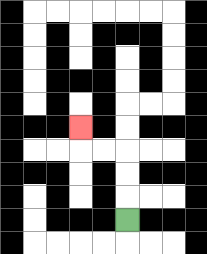{'start': '[5, 9]', 'end': '[3, 5]', 'path_directions': 'U,U,U,L,L,U', 'path_coordinates': '[[5, 9], [5, 8], [5, 7], [5, 6], [4, 6], [3, 6], [3, 5]]'}